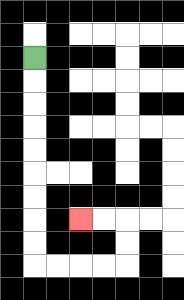{'start': '[1, 2]', 'end': '[3, 9]', 'path_directions': 'D,D,D,D,D,D,D,D,D,R,R,R,R,U,U,L,L', 'path_coordinates': '[[1, 2], [1, 3], [1, 4], [1, 5], [1, 6], [1, 7], [1, 8], [1, 9], [1, 10], [1, 11], [2, 11], [3, 11], [4, 11], [5, 11], [5, 10], [5, 9], [4, 9], [3, 9]]'}